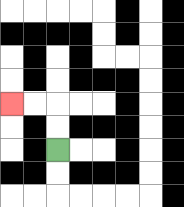{'start': '[2, 6]', 'end': '[0, 4]', 'path_directions': 'U,U,L,L', 'path_coordinates': '[[2, 6], [2, 5], [2, 4], [1, 4], [0, 4]]'}